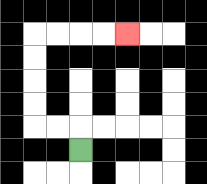{'start': '[3, 6]', 'end': '[5, 1]', 'path_directions': 'U,L,L,U,U,U,U,R,R,R,R', 'path_coordinates': '[[3, 6], [3, 5], [2, 5], [1, 5], [1, 4], [1, 3], [1, 2], [1, 1], [2, 1], [3, 1], [4, 1], [5, 1]]'}